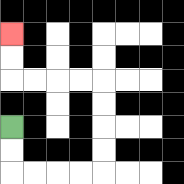{'start': '[0, 5]', 'end': '[0, 1]', 'path_directions': 'D,D,R,R,R,R,U,U,U,U,L,L,L,L,U,U', 'path_coordinates': '[[0, 5], [0, 6], [0, 7], [1, 7], [2, 7], [3, 7], [4, 7], [4, 6], [4, 5], [4, 4], [4, 3], [3, 3], [2, 3], [1, 3], [0, 3], [0, 2], [0, 1]]'}